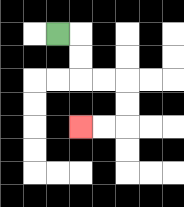{'start': '[2, 1]', 'end': '[3, 5]', 'path_directions': 'R,D,D,R,R,D,D,L,L', 'path_coordinates': '[[2, 1], [3, 1], [3, 2], [3, 3], [4, 3], [5, 3], [5, 4], [5, 5], [4, 5], [3, 5]]'}